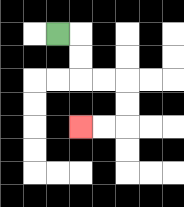{'start': '[2, 1]', 'end': '[3, 5]', 'path_directions': 'R,D,D,R,R,D,D,L,L', 'path_coordinates': '[[2, 1], [3, 1], [3, 2], [3, 3], [4, 3], [5, 3], [5, 4], [5, 5], [4, 5], [3, 5]]'}